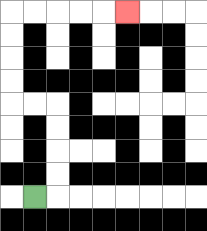{'start': '[1, 8]', 'end': '[5, 0]', 'path_directions': 'R,U,U,U,U,L,L,U,U,U,U,R,R,R,R,R', 'path_coordinates': '[[1, 8], [2, 8], [2, 7], [2, 6], [2, 5], [2, 4], [1, 4], [0, 4], [0, 3], [0, 2], [0, 1], [0, 0], [1, 0], [2, 0], [3, 0], [4, 0], [5, 0]]'}